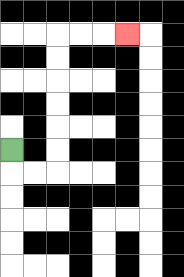{'start': '[0, 6]', 'end': '[5, 1]', 'path_directions': 'D,R,R,U,U,U,U,U,U,R,R,R', 'path_coordinates': '[[0, 6], [0, 7], [1, 7], [2, 7], [2, 6], [2, 5], [2, 4], [2, 3], [2, 2], [2, 1], [3, 1], [4, 1], [5, 1]]'}